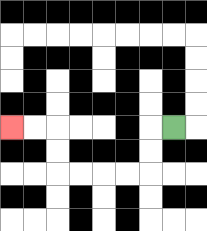{'start': '[7, 5]', 'end': '[0, 5]', 'path_directions': 'L,D,D,L,L,L,L,U,U,L,L', 'path_coordinates': '[[7, 5], [6, 5], [6, 6], [6, 7], [5, 7], [4, 7], [3, 7], [2, 7], [2, 6], [2, 5], [1, 5], [0, 5]]'}